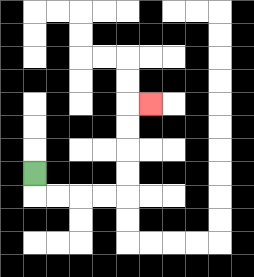{'start': '[1, 7]', 'end': '[6, 4]', 'path_directions': 'D,R,R,R,R,U,U,U,U,R', 'path_coordinates': '[[1, 7], [1, 8], [2, 8], [3, 8], [4, 8], [5, 8], [5, 7], [5, 6], [5, 5], [5, 4], [6, 4]]'}